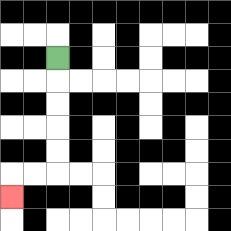{'start': '[2, 2]', 'end': '[0, 8]', 'path_directions': 'D,D,D,D,D,L,L,D', 'path_coordinates': '[[2, 2], [2, 3], [2, 4], [2, 5], [2, 6], [2, 7], [1, 7], [0, 7], [0, 8]]'}